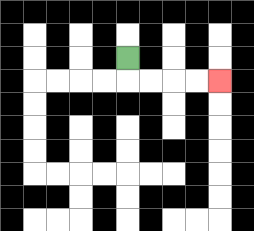{'start': '[5, 2]', 'end': '[9, 3]', 'path_directions': 'D,R,R,R,R', 'path_coordinates': '[[5, 2], [5, 3], [6, 3], [7, 3], [8, 3], [9, 3]]'}